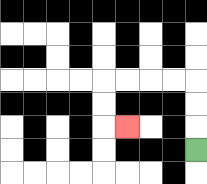{'start': '[8, 6]', 'end': '[5, 5]', 'path_directions': 'U,U,U,L,L,L,L,D,D,R', 'path_coordinates': '[[8, 6], [8, 5], [8, 4], [8, 3], [7, 3], [6, 3], [5, 3], [4, 3], [4, 4], [4, 5], [5, 5]]'}